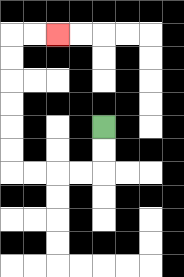{'start': '[4, 5]', 'end': '[2, 1]', 'path_directions': 'D,D,L,L,L,L,U,U,U,U,U,U,R,R', 'path_coordinates': '[[4, 5], [4, 6], [4, 7], [3, 7], [2, 7], [1, 7], [0, 7], [0, 6], [0, 5], [0, 4], [0, 3], [0, 2], [0, 1], [1, 1], [2, 1]]'}